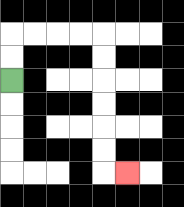{'start': '[0, 3]', 'end': '[5, 7]', 'path_directions': 'U,U,R,R,R,R,D,D,D,D,D,D,R', 'path_coordinates': '[[0, 3], [0, 2], [0, 1], [1, 1], [2, 1], [3, 1], [4, 1], [4, 2], [4, 3], [4, 4], [4, 5], [4, 6], [4, 7], [5, 7]]'}